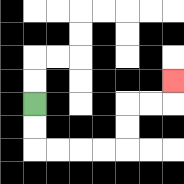{'start': '[1, 4]', 'end': '[7, 3]', 'path_directions': 'D,D,R,R,R,R,U,U,R,R,U', 'path_coordinates': '[[1, 4], [1, 5], [1, 6], [2, 6], [3, 6], [4, 6], [5, 6], [5, 5], [5, 4], [6, 4], [7, 4], [7, 3]]'}